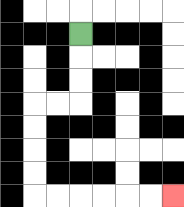{'start': '[3, 1]', 'end': '[7, 8]', 'path_directions': 'D,D,D,L,L,D,D,D,D,R,R,R,R,R,R', 'path_coordinates': '[[3, 1], [3, 2], [3, 3], [3, 4], [2, 4], [1, 4], [1, 5], [1, 6], [1, 7], [1, 8], [2, 8], [3, 8], [4, 8], [5, 8], [6, 8], [7, 8]]'}